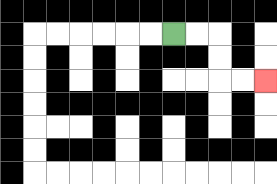{'start': '[7, 1]', 'end': '[11, 3]', 'path_directions': 'R,R,D,D,R,R', 'path_coordinates': '[[7, 1], [8, 1], [9, 1], [9, 2], [9, 3], [10, 3], [11, 3]]'}